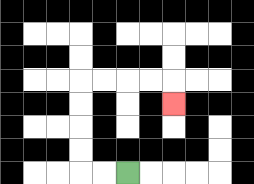{'start': '[5, 7]', 'end': '[7, 4]', 'path_directions': 'L,L,U,U,U,U,R,R,R,R,D', 'path_coordinates': '[[5, 7], [4, 7], [3, 7], [3, 6], [3, 5], [3, 4], [3, 3], [4, 3], [5, 3], [6, 3], [7, 3], [7, 4]]'}